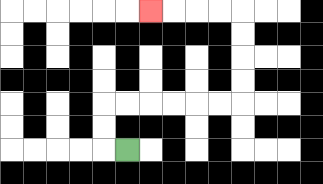{'start': '[5, 6]', 'end': '[6, 0]', 'path_directions': 'L,U,U,R,R,R,R,R,R,U,U,U,U,L,L,L,L', 'path_coordinates': '[[5, 6], [4, 6], [4, 5], [4, 4], [5, 4], [6, 4], [7, 4], [8, 4], [9, 4], [10, 4], [10, 3], [10, 2], [10, 1], [10, 0], [9, 0], [8, 0], [7, 0], [6, 0]]'}